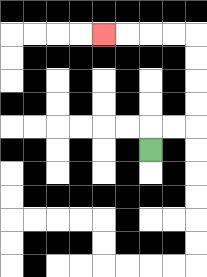{'start': '[6, 6]', 'end': '[4, 1]', 'path_directions': 'U,R,R,U,U,U,U,L,L,L,L', 'path_coordinates': '[[6, 6], [6, 5], [7, 5], [8, 5], [8, 4], [8, 3], [8, 2], [8, 1], [7, 1], [6, 1], [5, 1], [4, 1]]'}